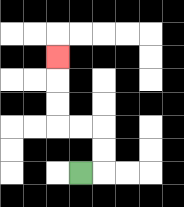{'start': '[3, 7]', 'end': '[2, 2]', 'path_directions': 'R,U,U,L,L,U,U,U', 'path_coordinates': '[[3, 7], [4, 7], [4, 6], [4, 5], [3, 5], [2, 5], [2, 4], [2, 3], [2, 2]]'}